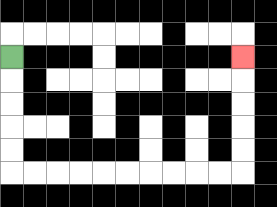{'start': '[0, 2]', 'end': '[10, 2]', 'path_directions': 'D,D,D,D,D,R,R,R,R,R,R,R,R,R,R,U,U,U,U,U', 'path_coordinates': '[[0, 2], [0, 3], [0, 4], [0, 5], [0, 6], [0, 7], [1, 7], [2, 7], [3, 7], [4, 7], [5, 7], [6, 7], [7, 7], [8, 7], [9, 7], [10, 7], [10, 6], [10, 5], [10, 4], [10, 3], [10, 2]]'}